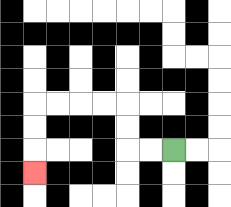{'start': '[7, 6]', 'end': '[1, 7]', 'path_directions': 'L,L,U,U,L,L,L,L,D,D,D', 'path_coordinates': '[[7, 6], [6, 6], [5, 6], [5, 5], [5, 4], [4, 4], [3, 4], [2, 4], [1, 4], [1, 5], [1, 6], [1, 7]]'}